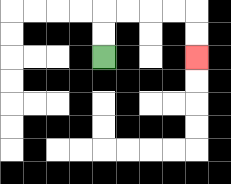{'start': '[4, 2]', 'end': '[8, 2]', 'path_directions': 'U,U,R,R,R,R,D,D', 'path_coordinates': '[[4, 2], [4, 1], [4, 0], [5, 0], [6, 0], [7, 0], [8, 0], [8, 1], [8, 2]]'}